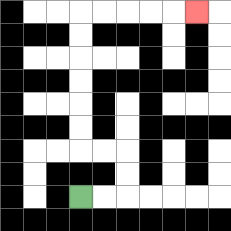{'start': '[3, 8]', 'end': '[8, 0]', 'path_directions': 'R,R,U,U,L,L,U,U,U,U,U,U,R,R,R,R,R', 'path_coordinates': '[[3, 8], [4, 8], [5, 8], [5, 7], [5, 6], [4, 6], [3, 6], [3, 5], [3, 4], [3, 3], [3, 2], [3, 1], [3, 0], [4, 0], [5, 0], [6, 0], [7, 0], [8, 0]]'}